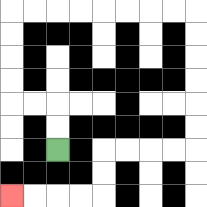{'start': '[2, 6]', 'end': '[0, 8]', 'path_directions': 'U,U,L,L,U,U,U,U,R,R,R,R,R,R,R,R,D,D,D,D,D,D,L,L,L,L,D,D,L,L,L,L', 'path_coordinates': '[[2, 6], [2, 5], [2, 4], [1, 4], [0, 4], [0, 3], [0, 2], [0, 1], [0, 0], [1, 0], [2, 0], [3, 0], [4, 0], [5, 0], [6, 0], [7, 0], [8, 0], [8, 1], [8, 2], [8, 3], [8, 4], [8, 5], [8, 6], [7, 6], [6, 6], [5, 6], [4, 6], [4, 7], [4, 8], [3, 8], [2, 8], [1, 8], [0, 8]]'}